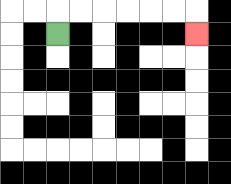{'start': '[2, 1]', 'end': '[8, 1]', 'path_directions': 'U,R,R,R,R,R,R,D', 'path_coordinates': '[[2, 1], [2, 0], [3, 0], [4, 0], [5, 0], [6, 0], [7, 0], [8, 0], [8, 1]]'}